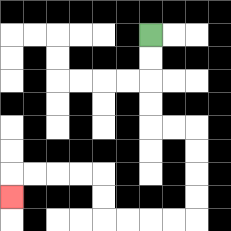{'start': '[6, 1]', 'end': '[0, 8]', 'path_directions': 'D,D,D,D,R,R,D,D,D,D,L,L,L,L,U,U,L,L,L,L,D', 'path_coordinates': '[[6, 1], [6, 2], [6, 3], [6, 4], [6, 5], [7, 5], [8, 5], [8, 6], [8, 7], [8, 8], [8, 9], [7, 9], [6, 9], [5, 9], [4, 9], [4, 8], [4, 7], [3, 7], [2, 7], [1, 7], [0, 7], [0, 8]]'}